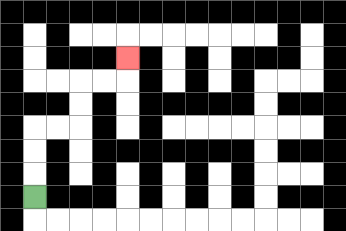{'start': '[1, 8]', 'end': '[5, 2]', 'path_directions': 'U,U,U,R,R,U,U,R,R,U', 'path_coordinates': '[[1, 8], [1, 7], [1, 6], [1, 5], [2, 5], [3, 5], [3, 4], [3, 3], [4, 3], [5, 3], [5, 2]]'}